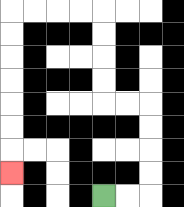{'start': '[4, 8]', 'end': '[0, 7]', 'path_directions': 'R,R,U,U,U,U,L,L,U,U,U,U,L,L,L,L,D,D,D,D,D,D,D', 'path_coordinates': '[[4, 8], [5, 8], [6, 8], [6, 7], [6, 6], [6, 5], [6, 4], [5, 4], [4, 4], [4, 3], [4, 2], [4, 1], [4, 0], [3, 0], [2, 0], [1, 0], [0, 0], [0, 1], [0, 2], [0, 3], [0, 4], [0, 5], [0, 6], [0, 7]]'}